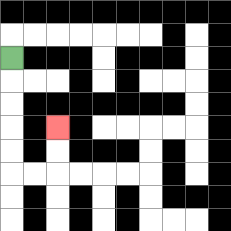{'start': '[0, 2]', 'end': '[2, 5]', 'path_directions': 'D,D,D,D,D,R,R,U,U', 'path_coordinates': '[[0, 2], [0, 3], [0, 4], [0, 5], [0, 6], [0, 7], [1, 7], [2, 7], [2, 6], [2, 5]]'}